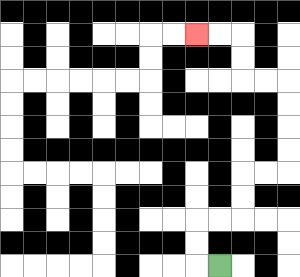{'start': '[9, 11]', 'end': '[8, 1]', 'path_directions': 'L,U,U,R,R,U,U,R,R,U,U,U,U,L,L,U,U,L,L', 'path_coordinates': '[[9, 11], [8, 11], [8, 10], [8, 9], [9, 9], [10, 9], [10, 8], [10, 7], [11, 7], [12, 7], [12, 6], [12, 5], [12, 4], [12, 3], [11, 3], [10, 3], [10, 2], [10, 1], [9, 1], [8, 1]]'}